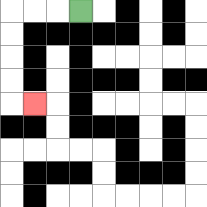{'start': '[3, 0]', 'end': '[1, 4]', 'path_directions': 'L,L,L,D,D,D,D,R', 'path_coordinates': '[[3, 0], [2, 0], [1, 0], [0, 0], [0, 1], [0, 2], [0, 3], [0, 4], [1, 4]]'}